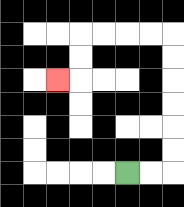{'start': '[5, 7]', 'end': '[2, 3]', 'path_directions': 'R,R,U,U,U,U,U,U,L,L,L,L,D,D,L', 'path_coordinates': '[[5, 7], [6, 7], [7, 7], [7, 6], [7, 5], [7, 4], [7, 3], [7, 2], [7, 1], [6, 1], [5, 1], [4, 1], [3, 1], [3, 2], [3, 3], [2, 3]]'}